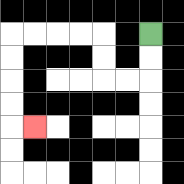{'start': '[6, 1]', 'end': '[1, 5]', 'path_directions': 'D,D,L,L,U,U,L,L,L,L,D,D,D,D,R', 'path_coordinates': '[[6, 1], [6, 2], [6, 3], [5, 3], [4, 3], [4, 2], [4, 1], [3, 1], [2, 1], [1, 1], [0, 1], [0, 2], [0, 3], [0, 4], [0, 5], [1, 5]]'}